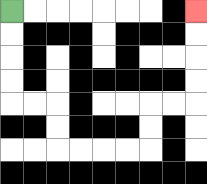{'start': '[0, 0]', 'end': '[8, 0]', 'path_directions': 'D,D,D,D,R,R,D,D,R,R,R,R,U,U,R,R,U,U,U,U', 'path_coordinates': '[[0, 0], [0, 1], [0, 2], [0, 3], [0, 4], [1, 4], [2, 4], [2, 5], [2, 6], [3, 6], [4, 6], [5, 6], [6, 6], [6, 5], [6, 4], [7, 4], [8, 4], [8, 3], [8, 2], [8, 1], [8, 0]]'}